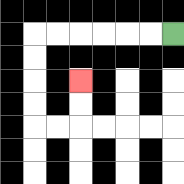{'start': '[7, 1]', 'end': '[3, 3]', 'path_directions': 'L,L,L,L,L,L,D,D,D,D,R,R,U,U', 'path_coordinates': '[[7, 1], [6, 1], [5, 1], [4, 1], [3, 1], [2, 1], [1, 1], [1, 2], [1, 3], [1, 4], [1, 5], [2, 5], [3, 5], [3, 4], [3, 3]]'}